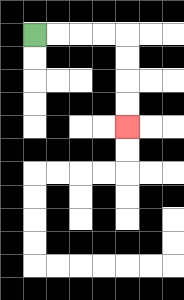{'start': '[1, 1]', 'end': '[5, 5]', 'path_directions': 'R,R,R,R,D,D,D,D', 'path_coordinates': '[[1, 1], [2, 1], [3, 1], [4, 1], [5, 1], [5, 2], [5, 3], [5, 4], [5, 5]]'}